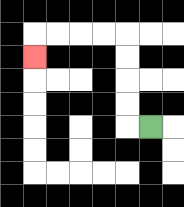{'start': '[6, 5]', 'end': '[1, 2]', 'path_directions': 'L,U,U,U,U,L,L,L,L,D', 'path_coordinates': '[[6, 5], [5, 5], [5, 4], [5, 3], [5, 2], [5, 1], [4, 1], [3, 1], [2, 1], [1, 1], [1, 2]]'}